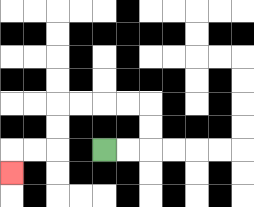{'start': '[4, 6]', 'end': '[0, 7]', 'path_directions': 'R,R,U,U,L,L,L,L,D,D,L,L,D', 'path_coordinates': '[[4, 6], [5, 6], [6, 6], [6, 5], [6, 4], [5, 4], [4, 4], [3, 4], [2, 4], [2, 5], [2, 6], [1, 6], [0, 6], [0, 7]]'}